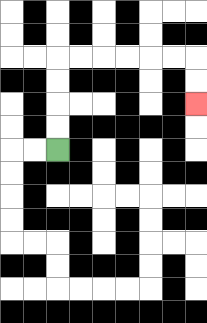{'start': '[2, 6]', 'end': '[8, 4]', 'path_directions': 'U,U,U,U,R,R,R,R,R,R,D,D', 'path_coordinates': '[[2, 6], [2, 5], [2, 4], [2, 3], [2, 2], [3, 2], [4, 2], [5, 2], [6, 2], [7, 2], [8, 2], [8, 3], [8, 4]]'}